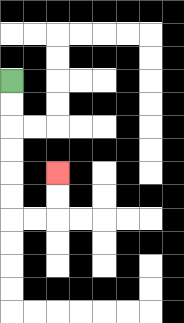{'start': '[0, 3]', 'end': '[2, 7]', 'path_directions': 'D,D,D,D,D,D,R,R,U,U', 'path_coordinates': '[[0, 3], [0, 4], [0, 5], [0, 6], [0, 7], [0, 8], [0, 9], [1, 9], [2, 9], [2, 8], [2, 7]]'}